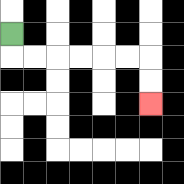{'start': '[0, 1]', 'end': '[6, 4]', 'path_directions': 'D,R,R,R,R,R,R,D,D', 'path_coordinates': '[[0, 1], [0, 2], [1, 2], [2, 2], [3, 2], [4, 2], [5, 2], [6, 2], [6, 3], [6, 4]]'}